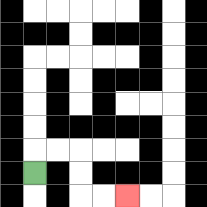{'start': '[1, 7]', 'end': '[5, 8]', 'path_directions': 'U,R,R,D,D,R,R', 'path_coordinates': '[[1, 7], [1, 6], [2, 6], [3, 6], [3, 7], [3, 8], [4, 8], [5, 8]]'}